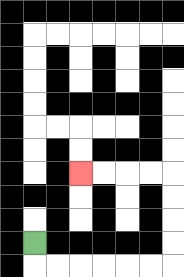{'start': '[1, 10]', 'end': '[3, 7]', 'path_directions': 'D,R,R,R,R,R,R,U,U,U,U,L,L,L,L', 'path_coordinates': '[[1, 10], [1, 11], [2, 11], [3, 11], [4, 11], [5, 11], [6, 11], [7, 11], [7, 10], [7, 9], [7, 8], [7, 7], [6, 7], [5, 7], [4, 7], [3, 7]]'}